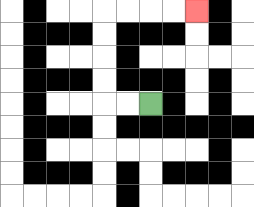{'start': '[6, 4]', 'end': '[8, 0]', 'path_directions': 'L,L,U,U,U,U,R,R,R,R', 'path_coordinates': '[[6, 4], [5, 4], [4, 4], [4, 3], [4, 2], [4, 1], [4, 0], [5, 0], [6, 0], [7, 0], [8, 0]]'}